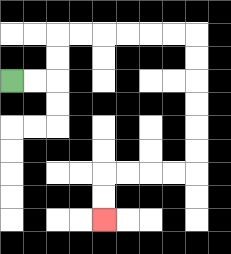{'start': '[0, 3]', 'end': '[4, 9]', 'path_directions': 'R,R,U,U,R,R,R,R,R,R,D,D,D,D,D,D,L,L,L,L,D,D', 'path_coordinates': '[[0, 3], [1, 3], [2, 3], [2, 2], [2, 1], [3, 1], [4, 1], [5, 1], [6, 1], [7, 1], [8, 1], [8, 2], [8, 3], [8, 4], [8, 5], [8, 6], [8, 7], [7, 7], [6, 7], [5, 7], [4, 7], [4, 8], [4, 9]]'}